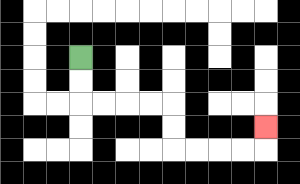{'start': '[3, 2]', 'end': '[11, 5]', 'path_directions': 'D,D,R,R,R,R,D,D,R,R,R,R,U', 'path_coordinates': '[[3, 2], [3, 3], [3, 4], [4, 4], [5, 4], [6, 4], [7, 4], [7, 5], [7, 6], [8, 6], [9, 6], [10, 6], [11, 6], [11, 5]]'}